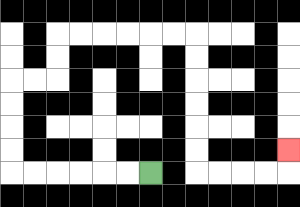{'start': '[6, 7]', 'end': '[12, 6]', 'path_directions': 'L,L,L,L,L,L,U,U,U,U,R,R,U,U,R,R,R,R,R,R,D,D,D,D,D,D,R,R,R,R,U', 'path_coordinates': '[[6, 7], [5, 7], [4, 7], [3, 7], [2, 7], [1, 7], [0, 7], [0, 6], [0, 5], [0, 4], [0, 3], [1, 3], [2, 3], [2, 2], [2, 1], [3, 1], [4, 1], [5, 1], [6, 1], [7, 1], [8, 1], [8, 2], [8, 3], [8, 4], [8, 5], [8, 6], [8, 7], [9, 7], [10, 7], [11, 7], [12, 7], [12, 6]]'}